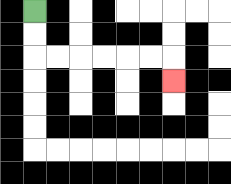{'start': '[1, 0]', 'end': '[7, 3]', 'path_directions': 'D,D,R,R,R,R,R,R,D', 'path_coordinates': '[[1, 0], [1, 1], [1, 2], [2, 2], [3, 2], [4, 2], [5, 2], [6, 2], [7, 2], [7, 3]]'}